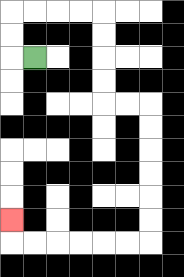{'start': '[1, 2]', 'end': '[0, 9]', 'path_directions': 'L,U,U,R,R,R,R,D,D,D,D,R,R,D,D,D,D,D,D,L,L,L,L,L,L,U', 'path_coordinates': '[[1, 2], [0, 2], [0, 1], [0, 0], [1, 0], [2, 0], [3, 0], [4, 0], [4, 1], [4, 2], [4, 3], [4, 4], [5, 4], [6, 4], [6, 5], [6, 6], [6, 7], [6, 8], [6, 9], [6, 10], [5, 10], [4, 10], [3, 10], [2, 10], [1, 10], [0, 10], [0, 9]]'}